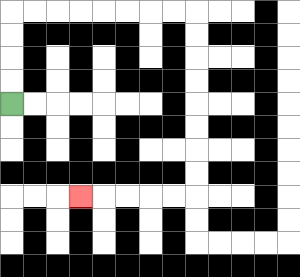{'start': '[0, 4]', 'end': '[3, 8]', 'path_directions': 'U,U,U,U,R,R,R,R,R,R,R,R,D,D,D,D,D,D,D,D,L,L,L,L,L', 'path_coordinates': '[[0, 4], [0, 3], [0, 2], [0, 1], [0, 0], [1, 0], [2, 0], [3, 0], [4, 0], [5, 0], [6, 0], [7, 0], [8, 0], [8, 1], [8, 2], [8, 3], [8, 4], [8, 5], [8, 6], [8, 7], [8, 8], [7, 8], [6, 8], [5, 8], [4, 8], [3, 8]]'}